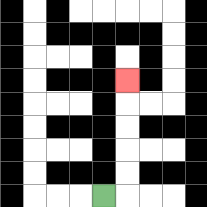{'start': '[4, 8]', 'end': '[5, 3]', 'path_directions': 'R,U,U,U,U,U', 'path_coordinates': '[[4, 8], [5, 8], [5, 7], [5, 6], [5, 5], [5, 4], [5, 3]]'}